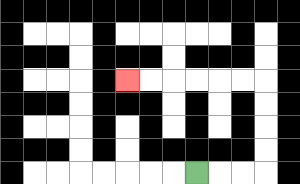{'start': '[8, 7]', 'end': '[5, 3]', 'path_directions': 'R,R,R,U,U,U,U,L,L,L,L,L,L', 'path_coordinates': '[[8, 7], [9, 7], [10, 7], [11, 7], [11, 6], [11, 5], [11, 4], [11, 3], [10, 3], [9, 3], [8, 3], [7, 3], [6, 3], [5, 3]]'}